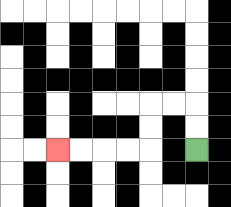{'start': '[8, 6]', 'end': '[2, 6]', 'path_directions': 'U,U,L,L,D,D,L,L,L,L', 'path_coordinates': '[[8, 6], [8, 5], [8, 4], [7, 4], [6, 4], [6, 5], [6, 6], [5, 6], [4, 6], [3, 6], [2, 6]]'}